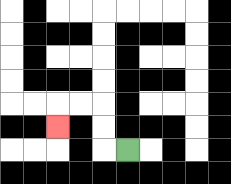{'start': '[5, 6]', 'end': '[2, 5]', 'path_directions': 'L,U,U,L,L,D', 'path_coordinates': '[[5, 6], [4, 6], [4, 5], [4, 4], [3, 4], [2, 4], [2, 5]]'}